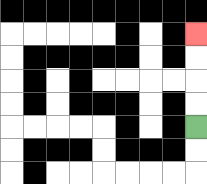{'start': '[8, 5]', 'end': '[8, 1]', 'path_directions': 'U,U,U,U', 'path_coordinates': '[[8, 5], [8, 4], [8, 3], [8, 2], [8, 1]]'}